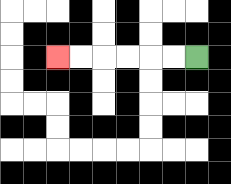{'start': '[8, 2]', 'end': '[2, 2]', 'path_directions': 'L,L,L,L,L,L', 'path_coordinates': '[[8, 2], [7, 2], [6, 2], [5, 2], [4, 2], [3, 2], [2, 2]]'}